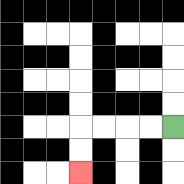{'start': '[7, 5]', 'end': '[3, 7]', 'path_directions': 'L,L,L,L,D,D', 'path_coordinates': '[[7, 5], [6, 5], [5, 5], [4, 5], [3, 5], [3, 6], [3, 7]]'}